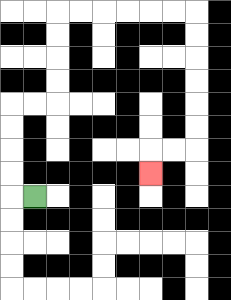{'start': '[1, 8]', 'end': '[6, 7]', 'path_directions': 'L,U,U,U,U,R,R,U,U,U,U,R,R,R,R,R,R,D,D,D,D,D,D,L,L,D', 'path_coordinates': '[[1, 8], [0, 8], [0, 7], [0, 6], [0, 5], [0, 4], [1, 4], [2, 4], [2, 3], [2, 2], [2, 1], [2, 0], [3, 0], [4, 0], [5, 0], [6, 0], [7, 0], [8, 0], [8, 1], [8, 2], [8, 3], [8, 4], [8, 5], [8, 6], [7, 6], [6, 6], [6, 7]]'}